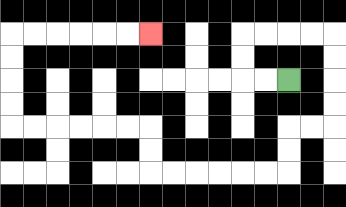{'start': '[12, 3]', 'end': '[6, 1]', 'path_directions': 'L,L,U,U,R,R,R,R,D,D,D,D,L,L,D,D,L,L,L,L,L,L,U,U,L,L,L,L,L,L,U,U,U,U,R,R,R,R,R,R', 'path_coordinates': '[[12, 3], [11, 3], [10, 3], [10, 2], [10, 1], [11, 1], [12, 1], [13, 1], [14, 1], [14, 2], [14, 3], [14, 4], [14, 5], [13, 5], [12, 5], [12, 6], [12, 7], [11, 7], [10, 7], [9, 7], [8, 7], [7, 7], [6, 7], [6, 6], [6, 5], [5, 5], [4, 5], [3, 5], [2, 5], [1, 5], [0, 5], [0, 4], [0, 3], [0, 2], [0, 1], [1, 1], [2, 1], [3, 1], [4, 1], [5, 1], [6, 1]]'}